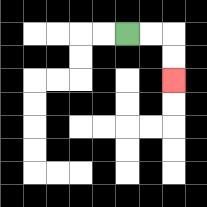{'start': '[5, 1]', 'end': '[7, 3]', 'path_directions': 'R,R,D,D', 'path_coordinates': '[[5, 1], [6, 1], [7, 1], [7, 2], [7, 3]]'}